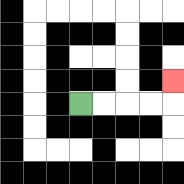{'start': '[3, 4]', 'end': '[7, 3]', 'path_directions': 'R,R,R,R,U', 'path_coordinates': '[[3, 4], [4, 4], [5, 4], [6, 4], [7, 4], [7, 3]]'}